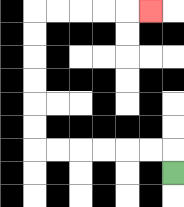{'start': '[7, 7]', 'end': '[6, 0]', 'path_directions': 'U,L,L,L,L,L,L,U,U,U,U,U,U,R,R,R,R,R', 'path_coordinates': '[[7, 7], [7, 6], [6, 6], [5, 6], [4, 6], [3, 6], [2, 6], [1, 6], [1, 5], [1, 4], [1, 3], [1, 2], [1, 1], [1, 0], [2, 0], [3, 0], [4, 0], [5, 0], [6, 0]]'}